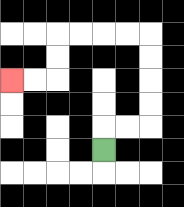{'start': '[4, 6]', 'end': '[0, 3]', 'path_directions': 'U,R,R,U,U,U,U,L,L,L,L,D,D,L,L', 'path_coordinates': '[[4, 6], [4, 5], [5, 5], [6, 5], [6, 4], [6, 3], [6, 2], [6, 1], [5, 1], [4, 1], [3, 1], [2, 1], [2, 2], [2, 3], [1, 3], [0, 3]]'}